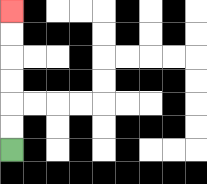{'start': '[0, 6]', 'end': '[0, 0]', 'path_directions': 'U,U,U,U,U,U', 'path_coordinates': '[[0, 6], [0, 5], [0, 4], [0, 3], [0, 2], [0, 1], [0, 0]]'}